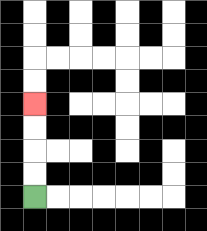{'start': '[1, 8]', 'end': '[1, 4]', 'path_directions': 'U,U,U,U', 'path_coordinates': '[[1, 8], [1, 7], [1, 6], [1, 5], [1, 4]]'}